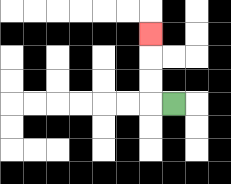{'start': '[7, 4]', 'end': '[6, 1]', 'path_directions': 'L,U,U,U', 'path_coordinates': '[[7, 4], [6, 4], [6, 3], [6, 2], [6, 1]]'}